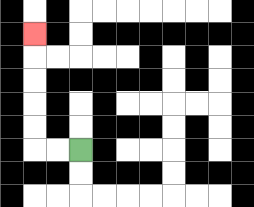{'start': '[3, 6]', 'end': '[1, 1]', 'path_directions': 'L,L,U,U,U,U,U', 'path_coordinates': '[[3, 6], [2, 6], [1, 6], [1, 5], [1, 4], [1, 3], [1, 2], [1, 1]]'}